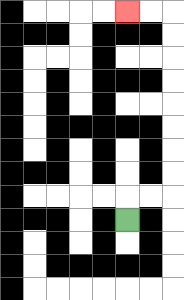{'start': '[5, 9]', 'end': '[5, 0]', 'path_directions': 'U,R,R,U,U,U,U,U,U,U,U,L,L', 'path_coordinates': '[[5, 9], [5, 8], [6, 8], [7, 8], [7, 7], [7, 6], [7, 5], [7, 4], [7, 3], [7, 2], [7, 1], [7, 0], [6, 0], [5, 0]]'}